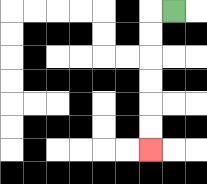{'start': '[7, 0]', 'end': '[6, 6]', 'path_directions': 'L,D,D,D,D,D,D', 'path_coordinates': '[[7, 0], [6, 0], [6, 1], [6, 2], [6, 3], [6, 4], [6, 5], [6, 6]]'}